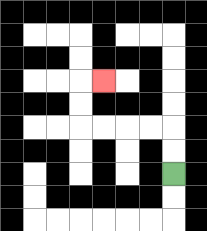{'start': '[7, 7]', 'end': '[4, 3]', 'path_directions': 'U,U,L,L,L,L,U,U,R', 'path_coordinates': '[[7, 7], [7, 6], [7, 5], [6, 5], [5, 5], [4, 5], [3, 5], [3, 4], [3, 3], [4, 3]]'}